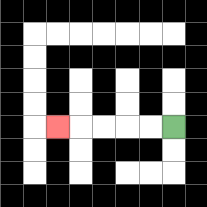{'start': '[7, 5]', 'end': '[2, 5]', 'path_directions': 'L,L,L,L,L', 'path_coordinates': '[[7, 5], [6, 5], [5, 5], [4, 5], [3, 5], [2, 5]]'}